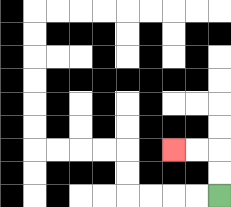{'start': '[9, 8]', 'end': '[7, 6]', 'path_directions': 'U,U,L,L', 'path_coordinates': '[[9, 8], [9, 7], [9, 6], [8, 6], [7, 6]]'}